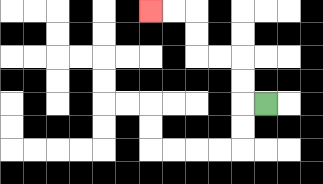{'start': '[11, 4]', 'end': '[6, 0]', 'path_directions': 'L,U,U,L,L,U,U,L,L', 'path_coordinates': '[[11, 4], [10, 4], [10, 3], [10, 2], [9, 2], [8, 2], [8, 1], [8, 0], [7, 0], [6, 0]]'}